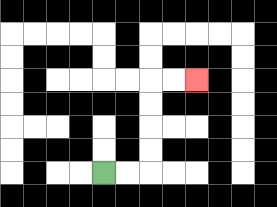{'start': '[4, 7]', 'end': '[8, 3]', 'path_directions': 'R,R,U,U,U,U,R,R', 'path_coordinates': '[[4, 7], [5, 7], [6, 7], [6, 6], [6, 5], [6, 4], [6, 3], [7, 3], [8, 3]]'}